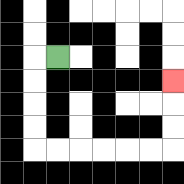{'start': '[2, 2]', 'end': '[7, 3]', 'path_directions': 'L,D,D,D,D,R,R,R,R,R,R,U,U,U', 'path_coordinates': '[[2, 2], [1, 2], [1, 3], [1, 4], [1, 5], [1, 6], [2, 6], [3, 6], [4, 6], [5, 6], [6, 6], [7, 6], [7, 5], [7, 4], [7, 3]]'}